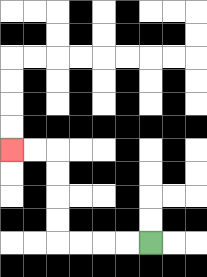{'start': '[6, 10]', 'end': '[0, 6]', 'path_directions': 'L,L,L,L,U,U,U,U,L,L', 'path_coordinates': '[[6, 10], [5, 10], [4, 10], [3, 10], [2, 10], [2, 9], [2, 8], [2, 7], [2, 6], [1, 6], [0, 6]]'}